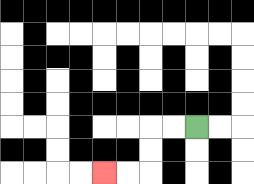{'start': '[8, 5]', 'end': '[4, 7]', 'path_directions': 'L,L,D,D,L,L', 'path_coordinates': '[[8, 5], [7, 5], [6, 5], [6, 6], [6, 7], [5, 7], [4, 7]]'}